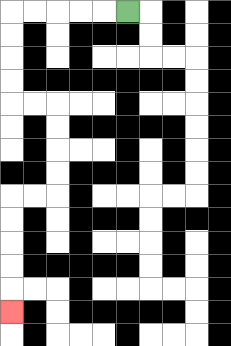{'start': '[5, 0]', 'end': '[0, 13]', 'path_directions': 'L,L,L,L,L,D,D,D,D,R,R,D,D,D,D,L,L,D,D,D,D,D', 'path_coordinates': '[[5, 0], [4, 0], [3, 0], [2, 0], [1, 0], [0, 0], [0, 1], [0, 2], [0, 3], [0, 4], [1, 4], [2, 4], [2, 5], [2, 6], [2, 7], [2, 8], [1, 8], [0, 8], [0, 9], [0, 10], [0, 11], [0, 12], [0, 13]]'}